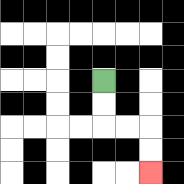{'start': '[4, 3]', 'end': '[6, 7]', 'path_directions': 'D,D,R,R,D,D', 'path_coordinates': '[[4, 3], [4, 4], [4, 5], [5, 5], [6, 5], [6, 6], [6, 7]]'}